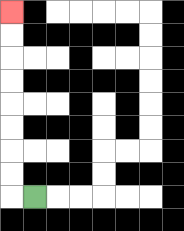{'start': '[1, 8]', 'end': '[0, 0]', 'path_directions': 'L,U,U,U,U,U,U,U,U', 'path_coordinates': '[[1, 8], [0, 8], [0, 7], [0, 6], [0, 5], [0, 4], [0, 3], [0, 2], [0, 1], [0, 0]]'}